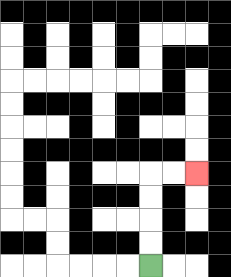{'start': '[6, 11]', 'end': '[8, 7]', 'path_directions': 'U,U,U,U,R,R', 'path_coordinates': '[[6, 11], [6, 10], [6, 9], [6, 8], [6, 7], [7, 7], [8, 7]]'}